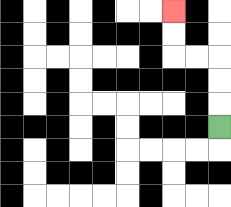{'start': '[9, 5]', 'end': '[7, 0]', 'path_directions': 'U,U,U,L,L,U,U', 'path_coordinates': '[[9, 5], [9, 4], [9, 3], [9, 2], [8, 2], [7, 2], [7, 1], [7, 0]]'}